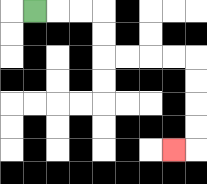{'start': '[1, 0]', 'end': '[7, 6]', 'path_directions': 'R,R,R,D,D,R,R,R,R,D,D,D,D,L', 'path_coordinates': '[[1, 0], [2, 0], [3, 0], [4, 0], [4, 1], [4, 2], [5, 2], [6, 2], [7, 2], [8, 2], [8, 3], [8, 4], [8, 5], [8, 6], [7, 6]]'}